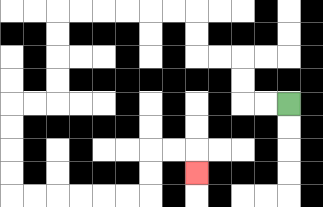{'start': '[12, 4]', 'end': '[8, 7]', 'path_directions': 'L,L,U,U,L,L,U,U,L,L,L,L,L,L,D,D,D,D,L,L,D,D,D,D,R,R,R,R,R,R,U,U,R,R,D', 'path_coordinates': '[[12, 4], [11, 4], [10, 4], [10, 3], [10, 2], [9, 2], [8, 2], [8, 1], [8, 0], [7, 0], [6, 0], [5, 0], [4, 0], [3, 0], [2, 0], [2, 1], [2, 2], [2, 3], [2, 4], [1, 4], [0, 4], [0, 5], [0, 6], [0, 7], [0, 8], [1, 8], [2, 8], [3, 8], [4, 8], [5, 8], [6, 8], [6, 7], [6, 6], [7, 6], [8, 6], [8, 7]]'}